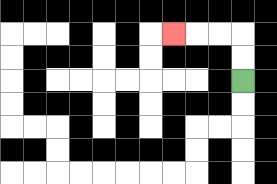{'start': '[10, 3]', 'end': '[7, 1]', 'path_directions': 'U,U,L,L,L', 'path_coordinates': '[[10, 3], [10, 2], [10, 1], [9, 1], [8, 1], [7, 1]]'}